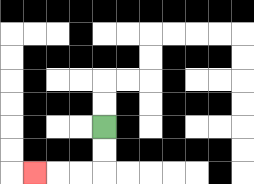{'start': '[4, 5]', 'end': '[1, 7]', 'path_directions': 'D,D,L,L,L', 'path_coordinates': '[[4, 5], [4, 6], [4, 7], [3, 7], [2, 7], [1, 7]]'}